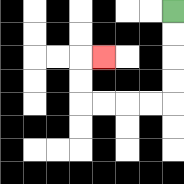{'start': '[7, 0]', 'end': '[4, 2]', 'path_directions': 'D,D,D,D,L,L,L,L,U,U,R', 'path_coordinates': '[[7, 0], [7, 1], [7, 2], [7, 3], [7, 4], [6, 4], [5, 4], [4, 4], [3, 4], [3, 3], [3, 2], [4, 2]]'}